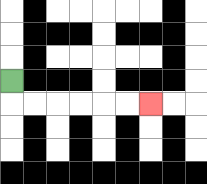{'start': '[0, 3]', 'end': '[6, 4]', 'path_directions': 'D,R,R,R,R,R,R', 'path_coordinates': '[[0, 3], [0, 4], [1, 4], [2, 4], [3, 4], [4, 4], [5, 4], [6, 4]]'}